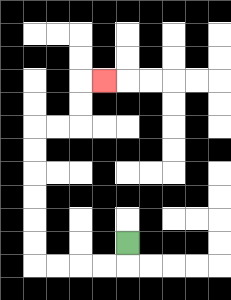{'start': '[5, 10]', 'end': '[4, 3]', 'path_directions': 'D,L,L,L,L,U,U,U,U,U,U,R,R,U,U,R', 'path_coordinates': '[[5, 10], [5, 11], [4, 11], [3, 11], [2, 11], [1, 11], [1, 10], [1, 9], [1, 8], [1, 7], [1, 6], [1, 5], [2, 5], [3, 5], [3, 4], [3, 3], [4, 3]]'}